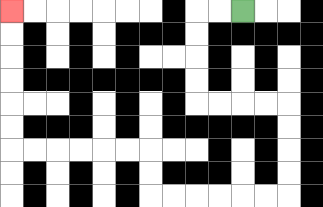{'start': '[10, 0]', 'end': '[0, 0]', 'path_directions': 'L,L,D,D,D,D,R,R,R,R,D,D,D,D,L,L,L,L,L,L,U,U,L,L,L,L,L,L,U,U,U,U,U,U', 'path_coordinates': '[[10, 0], [9, 0], [8, 0], [8, 1], [8, 2], [8, 3], [8, 4], [9, 4], [10, 4], [11, 4], [12, 4], [12, 5], [12, 6], [12, 7], [12, 8], [11, 8], [10, 8], [9, 8], [8, 8], [7, 8], [6, 8], [6, 7], [6, 6], [5, 6], [4, 6], [3, 6], [2, 6], [1, 6], [0, 6], [0, 5], [0, 4], [0, 3], [0, 2], [0, 1], [0, 0]]'}